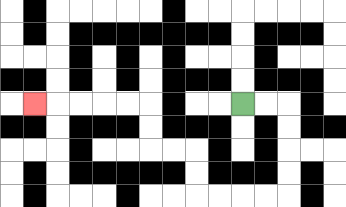{'start': '[10, 4]', 'end': '[1, 4]', 'path_directions': 'R,R,D,D,D,D,L,L,L,L,U,U,L,L,U,U,L,L,L,L,L', 'path_coordinates': '[[10, 4], [11, 4], [12, 4], [12, 5], [12, 6], [12, 7], [12, 8], [11, 8], [10, 8], [9, 8], [8, 8], [8, 7], [8, 6], [7, 6], [6, 6], [6, 5], [6, 4], [5, 4], [4, 4], [3, 4], [2, 4], [1, 4]]'}